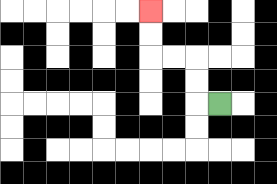{'start': '[9, 4]', 'end': '[6, 0]', 'path_directions': 'L,U,U,L,L,U,U', 'path_coordinates': '[[9, 4], [8, 4], [8, 3], [8, 2], [7, 2], [6, 2], [6, 1], [6, 0]]'}